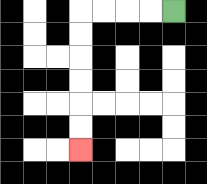{'start': '[7, 0]', 'end': '[3, 6]', 'path_directions': 'L,L,L,L,D,D,D,D,D,D', 'path_coordinates': '[[7, 0], [6, 0], [5, 0], [4, 0], [3, 0], [3, 1], [3, 2], [3, 3], [3, 4], [3, 5], [3, 6]]'}